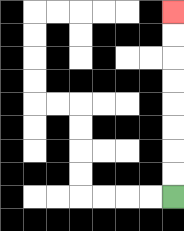{'start': '[7, 8]', 'end': '[7, 0]', 'path_directions': 'U,U,U,U,U,U,U,U', 'path_coordinates': '[[7, 8], [7, 7], [7, 6], [7, 5], [7, 4], [7, 3], [7, 2], [7, 1], [7, 0]]'}